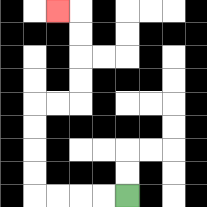{'start': '[5, 8]', 'end': '[2, 0]', 'path_directions': 'L,L,L,L,U,U,U,U,R,R,U,U,U,U,L', 'path_coordinates': '[[5, 8], [4, 8], [3, 8], [2, 8], [1, 8], [1, 7], [1, 6], [1, 5], [1, 4], [2, 4], [3, 4], [3, 3], [3, 2], [3, 1], [3, 0], [2, 0]]'}